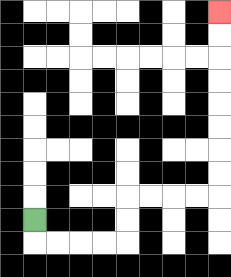{'start': '[1, 9]', 'end': '[9, 0]', 'path_directions': 'D,R,R,R,R,U,U,R,R,R,R,U,U,U,U,U,U,U,U', 'path_coordinates': '[[1, 9], [1, 10], [2, 10], [3, 10], [4, 10], [5, 10], [5, 9], [5, 8], [6, 8], [7, 8], [8, 8], [9, 8], [9, 7], [9, 6], [9, 5], [9, 4], [9, 3], [9, 2], [9, 1], [9, 0]]'}